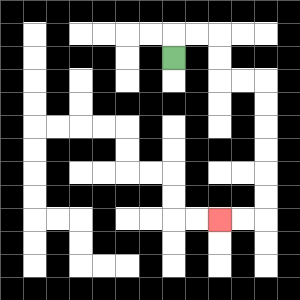{'start': '[7, 2]', 'end': '[9, 9]', 'path_directions': 'U,R,R,D,D,R,R,D,D,D,D,D,D,L,L', 'path_coordinates': '[[7, 2], [7, 1], [8, 1], [9, 1], [9, 2], [9, 3], [10, 3], [11, 3], [11, 4], [11, 5], [11, 6], [11, 7], [11, 8], [11, 9], [10, 9], [9, 9]]'}